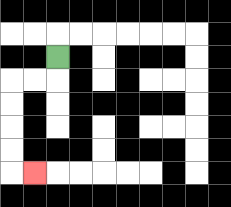{'start': '[2, 2]', 'end': '[1, 7]', 'path_directions': 'D,L,L,D,D,D,D,R', 'path_coordinates': '[[2, 2], [2, 3], [1, 3], [0, 3], [0, 4], [0, 5], [0, 6], [0, 7], [1, 7]]'}